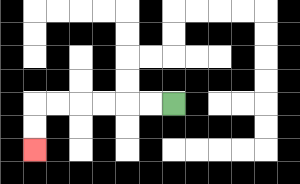{'start': '[7, 4]', 'end': '[1, 6]', 'path_directions': 'L,L,L,L,L,L,D,D', 'path_coordinates': '[[7, 4], [6, 4], [5, 4], [4, 4], [3, 4], [2, 4], [1, 4], [1, 5], [1, 6]]'}